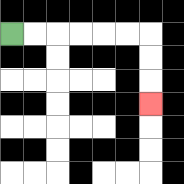{'start': '[0, 1]', 'end': '[6, 4]', 'path_directions': 'R,R,R,R,R,R,D,D,D', 'path_coordinates': '[[0, 1], [1, 1], [2, 1], [3, 1], [4, 1], [5, 1], [6, 1], [6, 2], [6, 3], [6, 4]]'}